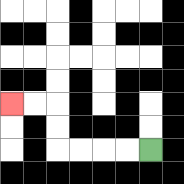{'start': '[6, 6]', 'end': '[0, 4]', 'path_directions': 'L,L,L,L,U,U,L,L', 'path_coordinates': '[[6, 6], [5, 6], [4, 6], [3, 6], [2, 6], [2, 5], [2, 4], [1, 4], [0, 4]]'}